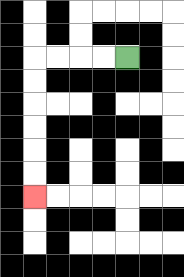{'start': '[5, 2]', 'end': '[1, 8]', 'path_directions': 'L,L,L,L,D,D,D,D,D,D', 'path_coordinates': '[[5, 2], [4, 2], [3, 2], [2, 2], [1, 2], [1, 3], [1, 4], [1, 5], [1, 6], [1, 7], [1, 8]]'}